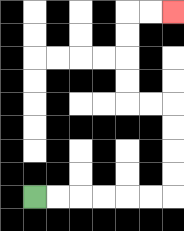{'start': '[1, 8]', 'end': '[7, 0]', 'path_directions': 'R,R,R,R,R,R,U,U,U,U,L,L,U,U,U,U,R,R', 'path_coordinates': '[[1, 8], [2, 8], [3, 8], [4, 8], [5, 8], [6, 8], [7, 8], [7, 7], [7, 6], [7, 5], [7, 4], [6, 4], [5, 4], [5, 3], [5, 2], [5, 1], [5, 0], [6, 0], [7, 0]]'}